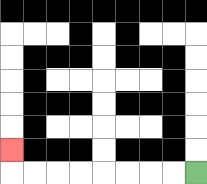{'start': '[8, 7]', 'end': '[0, 6]', 'path_directions': 'L,L,L,L,L,L,L,L,U', 'path_coordinates': '[[8, 7], [7, 7], [6, 7], [5, 7], [4, 7], [3, 7], [2, 7], [1, 7], [0, 7], [0, 6]]'}